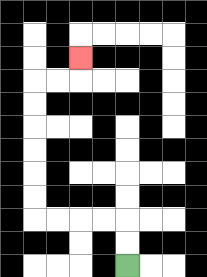{'start': '[5, 11]', 'end': '[3, 2]', 'path_directions': 'U,U,L,L,L,L,U,U,U,U,U,U,R,R,U', 'path_coordinates': '[[5, 11], [5, 10], [5, 9], [4, 9], [3, 9], [2, 9], [1, 9], [1, 8], [1, 7], [1, 6], [1, 5], [1, 4], [1, 3], [2, 3], [3, 3], [3, 2]]'}